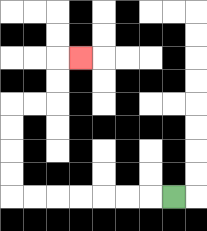{'start': '[7, 8]', 'end': '[3, 2]', 'path_directions': 'L,L,L,L,L,L,L,U,U,U,U,R,R,U,U,R', 'path_coordinates': '[[7, 8], [6, 8], [5, 8], [4, 8], [3, 8], [2, 8], [1, 8], [0, 8], [0, 7], [0, 6], [0, 5], [0, 4], [1, 4], [2, 4], [2, 3], [2, 2], [3, 2]]'}